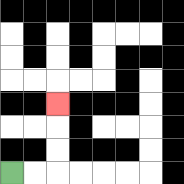{'start': '[0, 7]', 'end': '[2, 4]', 'path_directions': 'R,R,U,U,U', 'path_coordinates': '[[0, 7], [1, 7], [2, 7], [2, 6], [2, 5], [2, 4]]'}